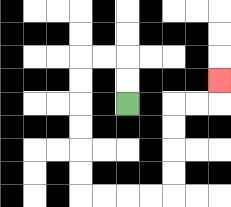{'start': '[5, 4]', 'end': '[9, 3]', 'path_directions': 'U,U,L,L,D,D,D,D,D,D,R,R,R,R,U,U,U,U,R,R,U', 'path_coordinates': '[[5, 4], [5, 3], [5, 2], [4, 2], [3, 2], [3, 3], [3, 4], [3, 5], [3, 6], [3, 7], [3, 8], [4, 8], [5, 8], [6, 8], [7, 8], [7, 7], [7, 6], [7, 5], [7, 4], [8, 4], [9, 4], [9, 3]]'}